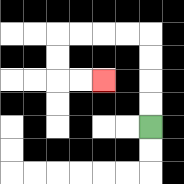{'start': '[6, 5]', 'end': '[4, 3]', 'path_directions': 'U,U,U,U,L,L,L,L,D,D,R,R', 'path_coordinates': '[[6, 5], [6, 4], [6, 3], [6, 2], [6, 1], [5, 1], [4, 1], [3, 1], [2, 1], [2, 2], [2, 3], [3, 3], [4, 3]]'}